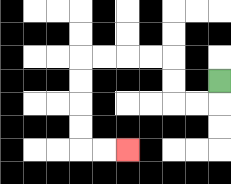{'start': '[9, 3]', 'end': '[5, 6]', 'path_directions': 'D,L,L,U,U,L,L,L,L,D,D,D,D,R,R', 'path_coordinates': '[[9, 3], [9, 4], [8, 4], [7, 4], [7, 3], [7, 2], [6, 2], [5, 2], [4, 2], [3, 2], [3, 3], [3, 4], [3, 5], [3, 6], [4, 6], [5, 6]]'}